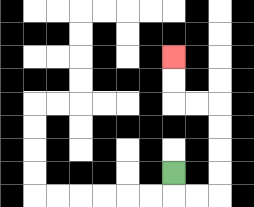{'start': '[7, 7]', 'end': '[7, 2]', 'path_directions': 'D,R,R,U,U,U,U,L,L,U,U', 'path_coordinates': '[[7, 7], [7, 8], [8, 8], [9, 8], [9, 7], [9, 6], [9, 5], [9, 4], [8, 4], [7, 4], [7, 3], [7, 2]]'}